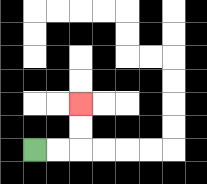{'start': '[1, 6]', 'end': '[3, 4]', 'path_directions': 'R,R,U,U', 'path_coordinates': '[[1, 6], [2, 6], [3, 6], [3, 5], [3, 4]]'}